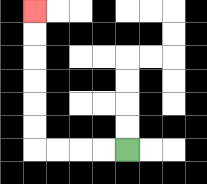{'start': '[5, 6]', 'end': '[1, 0]', 'path_directions': 'L,L,L,L,U,U,U,U,U,U', 'path_coordinates': '[[5, 6], [4, 6], [3, 6], [2, 6], [1, 6], [1, 5], [1, 4], [1, 3], [1, 2], [1, 1], [1, 0]]'}